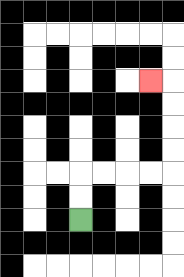{'start': '[3, 9]', 'end': '[6, 3]', 'path_directions': 'U,U,R,R,R,R,U,U,U,U,L', 'path_coordinates': '[[3, 9], [3, 8], [3, 7], [4, 7], [5, 7], [6, 7], [7, 7], [7, 6], [7, 5], [7, 4], [7, 3], [6, 3]]'}